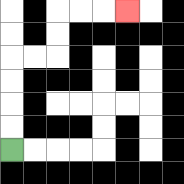{'start': '[0, 6]', 'end': '[5, 0]', 'path_directions': 'U,U,U,U,R,R,U,U,R,R,R', 'path_coordinates': '[[0, 6], [0, 5], [0, 4], [0, 3], [0, 2], [1, 2], [2, 2], [2, 1], [2, 0], [3, 0], [4, 0], [5, 0]]'}